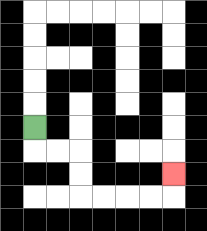{'start': '[1, 5]', 'end': '[7, 7]', 'path_directions': 'D,R,R,D,D,R,R,R,R,U', 'path_coordinates': '[[1, 5], [1, 6], [2, 6], [3, 6], [3, 7], [3, 8], [4, 8], [5, 8], [6, 8], [7, 8], [7, 7]]'}